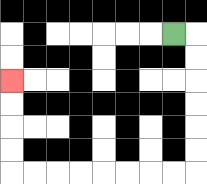{'start': '[7, 1]', 'end': '[0, 3]', 'path_directions': 'R,D,D,D,D,D,D,L,L,L,L,L,L,L,L,U,U,U,U', 'path_coordinates': '[[7, 1], [8, 1], [8, 2], [8, 3], [8, 4], [8, 5], [8, 6], [8, 7], [7, 7], [6, 7], [5, 7], [4, 7], [3, 7], [2, 7], [1, 7], [0, 7], [0, 6], [0, 5], [0, 4], [0, 3]]'}